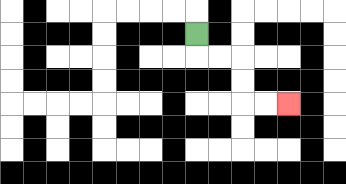{'start': '[8, 1]', 'end': '[12, 4]', 'path_directions': 'D,R,R,D,D,R,R', 'path_coordinates': '[[8, 1], [8, 2], [9, 2], [10, 2], [10, 3], [10, 4], [11, 4], [12, 4]]'}